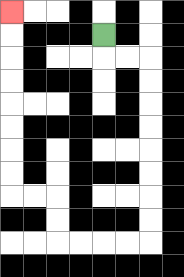{'start': '[4, 1]', 'end': '[0, 0]', 'path_directions': 'D,R,R,D,D,D,D,D,D,D,D,L,L,L,L,U,U,L,L,U,U,U,U,U,U,U,U', 'path_coordinates': '[[4, 1], [4, 2], [5, 2], [6, 2], [6, 3], [6, 4], [6, 5], [6, 6], [6, 7], [6, 8], [6, 9], [6, 10], [5, 10], [4, 10], [3, 10], [2, 10], [2, 9], [2, 8], [1, 8], [0, 8], [0, 7], [0, 6], [0, 5], [0, 4], [0, 3], [0, 2], [0, 1], [0, 0]]'}